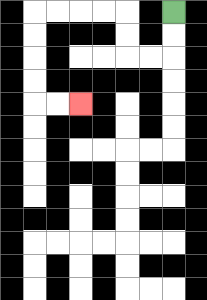{'start': '[7, 0]', 'end': '[3, 4]', 'path_directions': 'D,D,L,L,U,U,L,L,L,L,D,D,D,D,R,R', 'path_coordinates': '[[7, 0], [7, 1], [7, 2], [6, 2], [5, 2], [5, 1], [5, 0], [4, 0], [3, 0], [2, 0], [1, 0], [1, 1], [1, 2], [1, 3], [1, 4], [2, 4], [3, 4]]'}